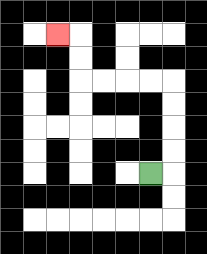{'start': '[6, 7]', 'end': '[2, 1]', 'path_directions': 'R,U,U,U,U,L,L,L,L,U,U,L', 'path_coordinates': '[[6, 7], [7, 7], [7, 6], [7, 5], [7, 4], [7, 3], [6, 3], [5, 3], [4, 3], [3, 3], [3, 2], [3, 1], [2, 1]]'}